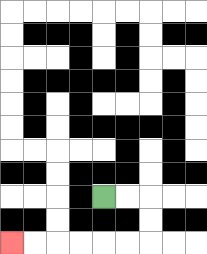{'start': '[4, 8]', 'end': '[0, 10]', 'path_directions': 'R,R,D,D,L,L,L,L,L,L', 'path_coordinates': '[[4, 8], [5, 8], [6, 8], [6, 9], [6, 10], [5, 10], [4, 10], [3, 10], [2, 10], [1, 10], [0, 10]]'}